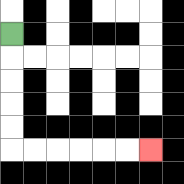{'start': '[0, 1]', 'end': '[6, 6]', 'path_directions': 'D,D,D,D,D,R,R,R,R,R,R', 'path_coordinates': '[[0, 1], [0, 2], [0, 3], [0, 4], [0, 5], [0, 6], [1, 6], [2, 6], [3, 6], [4, 6], [5, 6], [6, 6]]'}